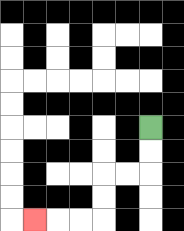{'start': '[6, 5]', 'end': '[1, 9]', 'path_directions': 'D,D,L,L,D,D,L,L,L', 'path_coordinates': '[[6, 5], [6, 6], [6, 7], [5, 7], [4, 7], [4, 8], [4, 9], [3, 9], [2, 9], [1, 9]]'}